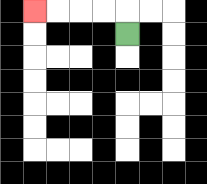{'start': '[5, 1]', 'end': '[1, 0]', 'path_directions': 'U,L,L,L,L', 'path_coordinates': '[[5, 1], [5, 0], [4, 0], [3, 0], [2, 0], [1, 0]]'}